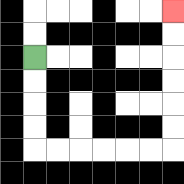{'start': '[1, 2]', 'end': '[7, 0]', 'path_directions': 'D,D,D,D,R,R,R,R,R,R,U,U,U,U,U,U', 'path_coordinates': '[[1, 2], [1, 3], [1, 4], [1, 5], [1, 6], [2, 6], [3, 6], [4, 6], [5, 6], [6, 6], [7, 6], [7, 5], [7, 4], [7, 3], [7, 2], [7, 1], [7, 0]]'}